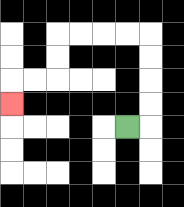{'start': '[5, 5]', 'end': '[0, 4]', 'path_directions': 'R,U,U,U,U,L,L,L,L,D,D,L,L,D', 'path_coordinates': '[[5, 5], [6, 5], [6, 4], [6, 3], [6, 2], [6, 1], [5, 1], [4, 1], [3, 1], [2, 1], [2, 2], [2, 3], [1, 3], [0, 3], [0, 4]]'}